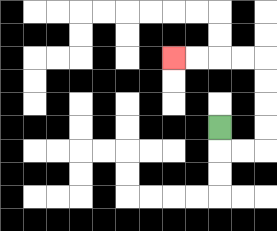{'start': '[9, 5]', 'end': '[7, 2]', 'path_directions': 'D,R,R,U,U,U,U,L,L,L,L', 'path_coordinates': '[[9, 5], [9, 6], [10, 6], [11, 6], [11, 5], [11, 4], [11, 3], [11, 2], [10, 2], [9, 2], [8, 2], [7, 2]]'}